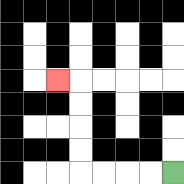{'start': '[7, 7]', 'end': '[2, 3]', 'path_directions': 'L,L,L,L,U,U,U,U,L', 'path_coordinates': '[[7, 7], [6, 7], [5, 7], [4, 7], [3, 7], [3, 6], [3, 5], [3, 4], [3, 3], [2, 3]]'}